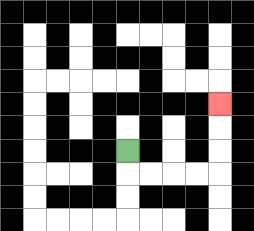{'start': '[5, 6]', 'end': '[9, 4]', 'path_directions': 'D,R,R,R,R,U,U,U', 'path_coordinates': '[[5, 6], [5, 7], [6, 7], [7, 7], [8, 7], [9, 7], [9, 6], [9, 5], [9, 4]]'}